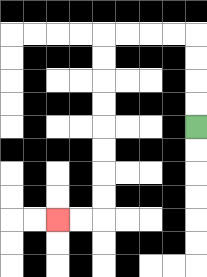{'start': '[8, 5]', 'end': '[2, 9]', 'path_directions': 'U,U,U,U,L,L,L,L,D,D,D,D,D,D,D,D,L,L', 'path_coordinates': '[[8, 5], [8, 4], [8, 3], [8, 2], [8, 1], [7, 1], [6, 1], [5, 1], [4, 1], [4, 2], [4, 3], [4, 4], [4, 5], [4, 6], [4, 7], [4, 8], [4, 9], [3, 9], [2, 9]]'}